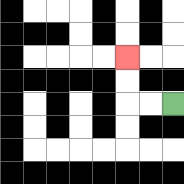{'start': '[7, 4]', 'end': '[5, 2]', 'path_directions': 'L,L,U,U', 'path_coordinates': '[[7, 4], [6, 4], [5, 4], [5, 3], [5, 2]]'}